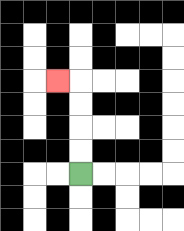{'start': '[3, 7]', 'end': '[2, 3]', 'path_directions': 'U,U,U,U,L', 'path_coordinates': '[[3, 7], [3, 6], [3, 5], [3, 4], [3, 3], [2, 3]]'}